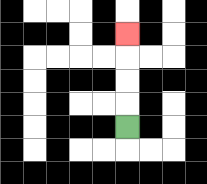{'start': '[5, 5]', 'end': '[5, 1]', 'path_directions': 'U,U,U,U', 'path_coordinates': '[[5, 5], [5, 4], [5, 3], [5, 2], [5, 1]]'}